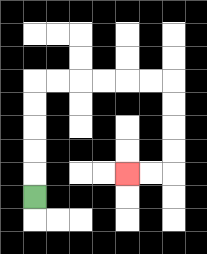{'start': '[1, 8]', 'end': '[5, 7]', 'path_directions': 'U,U,U,U,U,R,R,R,R,R,R,D,D,D,D,L,L', 'path_coordinates': '[[1, 8], [1, 7], [1, 6], [1, 5], [1, 4], [1, 3], [2, 3], [3, 3], [4, 3], [5, 3], [6, 3], [7, 3], [7, 4], [7, 5], [7, 6], [7, 7], [6, 7], [5, 7]]'}